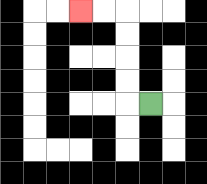{'start': '[6, 4]', 'end': '[3, 0]', 'path_directions': 'L,U,U,U,U,L,L', 'path_coordinates': '[[6, 4], [5, 4], [5, 3], [5, 2], [5, 1], [5, 0], [4, 0], [3, 0]]'}